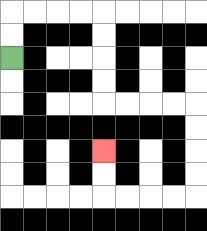{'start': '[0, 2]', 'end': '[4, 6]', 'path_directions': 'U,U,R,R,R,R,D,D,D,D,R,R,R,R,D,D,D,D,L,L,L,L,U,U', 'path_coordinates': '[[0, 2], [0, 1], [0, 0], [1, 0], [2, 0], [3, 0], [4, 0], [4, 1], [4, 2], [4, 3], [4, 4], [5, 4], [6, 4], [7, 4], [8, 4], [8, 5], [8, 6], [8, 7], [8, 8], [7, 8], [6, 8], [5, 8], [4, 8], [4, 7], [4, 6]]'}